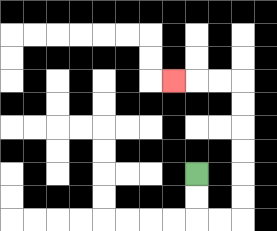{'start': '[8, 7]', 'end': '[7, 3]', 'path_directions': 'D,D,R,R,U,U,U,U,U,U,L,L,L', 'path_coordinates': '[[8, 7], [8, 8], [8, 9], [9, 9], [10, 9], [10, 8], [10, 7], [10, 6], [10, 5], [10, 4], [10, 3], [9, 3], [8, 3], [7, 3]]'}